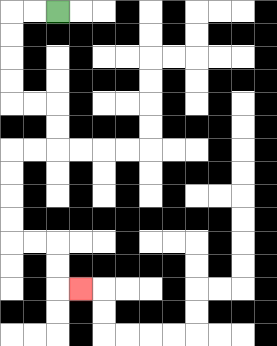{'start': '[2, 0]', 'end': '[3, 12]', 'path_directions': 'L,L,D,D,D,D,R,R,D,D,L,L,D,D,D,D,R,R,D,D,R', 'path_coordinates': '[[2, 0], [1, 0], [0, 0], [0, 1], [0, 2], [0, 3], [0, 4], [1, 4], [2, 4], [2, 5], [2, 6], [1, 6], [0, 6], [0, 7], [0, 8], [0, 9], [0, 10], [1, 10], [2, 10], [2, 11], [2, 12], [3, 12]]'}